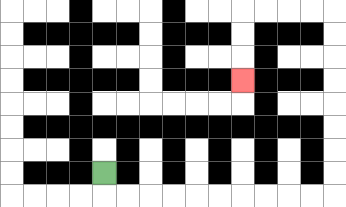{'start': '[4, 7]', 'end': '[10, 3]', 'path_directions': 'D,R,R,R,R,R,R,R,R,R,R,U,U,U,U,U,U,U,U,L,L,L,L,D,D,D', 'path_coordinates': '[[4, 7], [4, 8], [5, 8], [6, 8], [7, 8], [8, 8], [9, 8], [10, 8], [11, 8], [12, 8], [13, 8], [14, 8], [14, 7], [14, 6], [14, 5], [14, 4], [14, 3], [14, 2], [14, 1], [14, 0], [13, 0], [12, 0], [11, 0], [10, 0], [10, 1], [10, 2], [10, 3]]'}